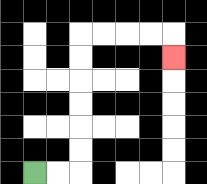{'start': '[1, 7]', 'end': '[7, 2]', 'path_directions': 'R,R,U,U,U,U,U,U,R,R,R,R,D', 'path_coordinates': '[[1, 7], [2, 7], [3, 7], [3, 6], [3, 5], [3, 4], [3, 3], [3, 2], [3, 1], [4, 1], [5, 1], [6, 1], [7, 1], [7, 2]]'}